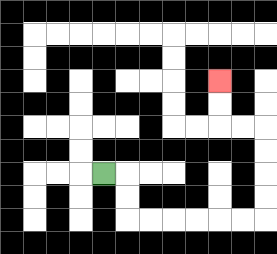{'start': '[4, 7]', 'end': '[9, 3]', 'path_directions': 'R,D,D,R,R,R,R,R,R,U,U,U,U,L,L,U,U', 'path_coordinates': '[[4, 7], [5, 7], [5, 8], [5, 9], [6, 9], [7, 9], [8, 9], [9, 9], [10, 9], [11, 9], [11, 8], [11, 7], [11, 6], [11, 5], [10, 5], [9, 5], [9, 4], [9, 3]]'}